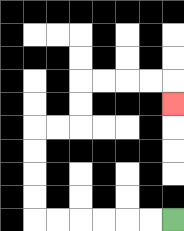{'start': '[7, 9]', 'end': '[7, 4]', 'path_directions': 'L,L,L,L,L,L,U,U,U,U,R,R,U,U,R,R,R,R,D', 'path_coordinates': '[[7, 9], [6, 9], [5, 9], [4, 9], [3, 9], [2, 9], [1, 9], [1, 8], [1, 7], [1, 6], [1, 5], [2, 5], [3, 5], [3, 4], [3, 3], [4, 3], [5, 3], [6, 3], [7, 3], [7, 4]]'}